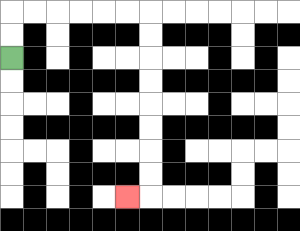{'start': '[0, 2]', 'end': '[5, 8]', 'path_directions': 'U,U,R,R,R,R,R,R,D,D,D,D,D,D,D,D,L', 'path_coordinates': '[[0, 2], [0, 1], [0, 0], [1, 0], [2, 0], [3, 0], [4, 0], [5, 0], [6, 0], [6, 1], [6, 2], [6, 3], [6, 4], [6, 5], [6, 6], [6, 7], [6, 8], [5, 8]]'}